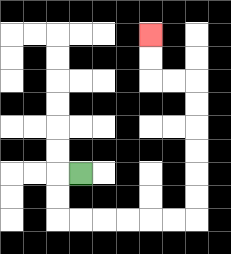{'start': '[3, 7]', 'end': '[6, 1]', 'path_directions': 'L,D,D,R,R,R,R,R,R,U,U,U,U,U,U,L,L,U,U', 'path_coordinates': '[[3, 7], [2, 7], [2, 8], [2, 9], [3, 9], [4, 9], [5, 9], [6, 9], [7, 9], [8, 9], [8, 8], [8, 7], [8, 6], [8, 5], [8, 4], [8, 3], [7, 3], [6, 3], [6, 2], [6, 1]]'}